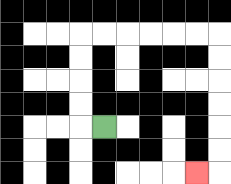{'start': '[4, 5]', 'end': '[8, 7]', 'path_directions': 'L,U,U,U,U,R,R,R,R,R,R,D,D,D,D,D,D,L', 'path_coordinates': '[[4, 5], [3, 5], [3, 4], [3, 3], [3, 2], [3, 1], [4, 1], [5, 1], [6, 1], [7, 1], [8, 1], [9, 1], [9, 2], [9, 3], [9, 4], [9, 5], [9, 6], [9, 7], [8, 7]]'}